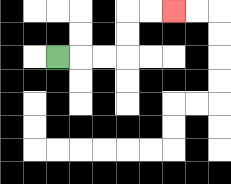{'start': '[2, 2]', 'end': '[7, 0]', 'path_directions': 'R,R,R,U,U,R,R', 'path_coordinates': '[[2, 2], [3, 2], [4, 2], [5, 2], [5, 1], [5, 0], [6, 0], [7, 0]]'}